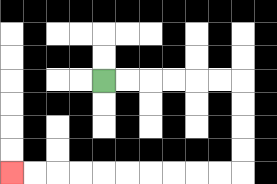{'start': '[4, 3]', 'end': '[0, 7]', 'path_directions': 'R,R,R,R,R,R,D,D,D,D,L,L,L,L,L,L,L,L,L,L', 'path_coordinates': '[[4, 3], [5, 3], [6, 3], [7, 3], [8, 3], [9, 3], [10, 3], [10, 4], [10, 5], [10, 6], [10, 7], [9, 7], [8, 7], [7, 7], [6, 7], [5, 7], [4, 7], [3, 7], [2, 7], [1, 7], [0, 7]]'}